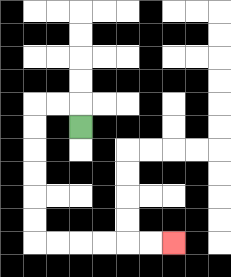{'start': '[3, 5]', 'end': '[7, 10]', 'path_directions': 'U,L,L,D,D,D,D,D,D,R,R,R,R,R,R', 'path_coordinates': '[[3, 5], [3, 4], [2, 4], [1, 4], [1, 5], [1, 6], [1, 7], [1, 8], [1, 9], [1, 10], [2, 10], [3, 10], [4, 10], [5, 10], [6, 10], [7, 10]]'}